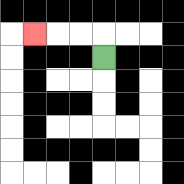{'start': '[4, 2]', 'end': '[1, 1]', 'path_directions': 'U,L,L,L', 'path_coordinates': '[[4, 2], [4, 1], [3, 1], [2, 1], [1, 1]]'}